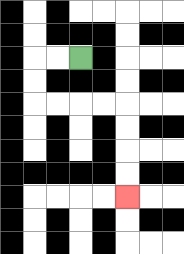{'start': '[3, 2]', 'end': '[5, 8]', 'path_directions': 'L,L,D,D,R,R,R,R,D,D,D,D', 'path_coordinates': '[[3, 2], [2, 2], [1, 2], [1, 3], [1, 4], [2, 4], [3, 4], [4, 4], [5, 4], [5, 5], [5, 6], [5, 7], [5, 8]]'}